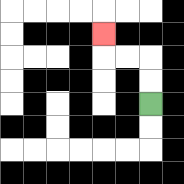{'start': '[6, 4]', 'end': '[4, 1]', 'path_directions': 'U,U,L,L,U', 'path_coordinates': '[[6, 4], [6, 3], [6, 2], [5, 2], [4, 2], [4, 1]]'}